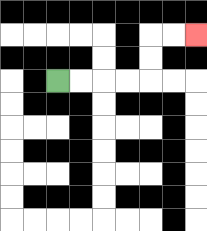{'start': '[2, 3]', 'end': '[8, 1]', 'path_directions': 'R,R,R,R,U,U,R,R', 'path_coordinates': '[[2, 3], [3, 3], [4, 3], [5, 3], [6, 3], [6, 2], [6, 1], [7, 1], [8, 1]]'}